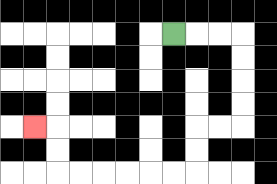{'start': '[7, 1]', 'end': '[1, 5]', 'path_directions': 'R,R,R,D,D,D,D,L,L,D,D,L,L,L,L,L,L,U,U,L', 'path_coordinates': '[[7, 1], [8, 1], [9, 1], [10, 1], [10, 2], [10, 3], [10, 4], [10, 5], [9, 5], [8, 5], [8, 6], [8, 7], [7, 7], [6, 7], [5, 7], [4, 7], [3, 7], [2, 7], [2, 6], [2, 5], [1, 5]]'}